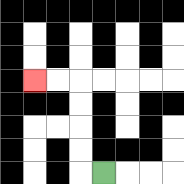{'start': '[4, 7]', 'end': '[1, 3]', 'path_directions': 'L,U,U,U,U,L,L', 'path_coordinates': '[[4, 7], [3, 7], [3, 6], [3, 5], [3, 4], [3, 3], [2, 3], [1, 3]]'}